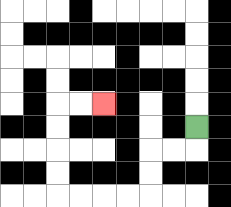{'start': '[8, 5]', 'end': '[4, 4]', 'path_directions': 'D,L,L,D,D,L,L,L,L,U,U,U,U,R,R', 'path_coordinates': '[[8, 5], [8, 6], [7, 6], [6, 6], [6, 7], [6, 8], [5, 8], [4, 8], [3, 8], [2, 8], [2, 7], [2, 6], [2, 5], [2, 4], [3, 4], [4, 4]]'}